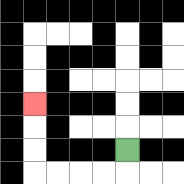{'start': '[5, 6]', 'end': '[1, 4]', 'path_directions': 'D,L,L,L,L,U,U,U', 'path_coordinates': '[[5, 6], [5, 7], [4, 7], [3, 7], [2, 7], [1, 7], [1, 6], [1, 5], [1, 4]]'}